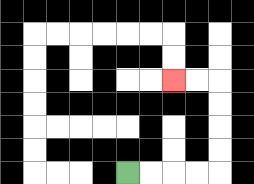{'start': '[5, 7]', 'end': '[7, 3]', 'path_directions': 'R,R,R,R,U,U,U,U,L,L', 'path_coordinates': '[[5, 7], [6, 7], [7, 7], [8, 7], [9, 7], [9, 6], [9, 5], [9, 4], [9, 3], [8, 3], [7, 3]]'}